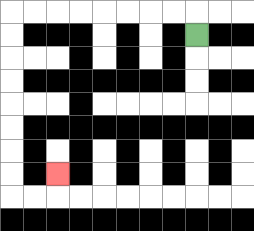{'start': '[8, 1]', 'end': '[2, 7]', 'path_directions': 'U,L,L,L,L,L,L,L,L,D,D,D,D,D,D,D,D,R,R,U', 'path_coordinates': '[[8, 1], [8, 0], [7, 0], [6, 0], [5, 0], [4, 0], [3, 0], [2, 0], [1, 0], [0, 0], [0, 1], [0, 2], [0, 3], [0, 4], [0, 5], [0, 6], [0, 7], [0, 8], [1, 8], [2, 8], [2, 7]]'}